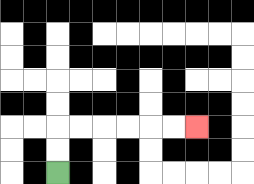{'start': '[2, 7]', 'end': '[8, 5]', 'path_directions': 'U,U,R,R,R,R,R,R', 'path_coordinates': '[[2, 7], [2, 6], [2, 5], [3, 5], [4, 5], [5, 5], [6, 5], [7, 5], [8, 5]]'}